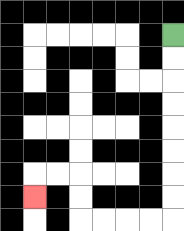{'start': '[7, 1]', 'end': '[1, 8]', 'path_directions': 'D,D,D,D,D,D,D,D,L,L,L,L,U,U,L,L,D', 'path_coordinates': '[[7, 1], [7, 2], [7, 3], [7, 4], [7, 5], [7, 6], [7, 7], [7, 8], [7, 9], [6, 9], [5, 9], [4, 9], [3, 9], [3, 8], [3, 7], [2, 7], [1, 7], [1, 8]]'}